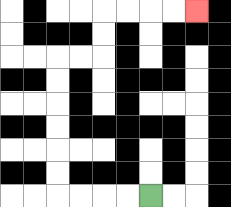{'start': '[6, 8]', 'end': '[8, 0]', 'path_directions': 'L,L,L,L,U,U,U,U,U,U,R,R,U,U,R,R,R,R', 'path_coordinates': '[[6, 8], [5, 8], [4, 8], [3, 8], [2, 8], [2, 7], [2, 6], [2, 5], [2, 4], [2, 3], [2, 2], [3, 2], [4, 2], [4, 1], [4, 0], [5, 0], [6, 0], [7, 0], [8, 0]]'}